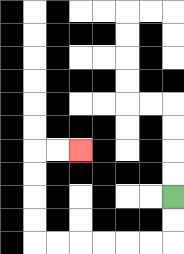{'start': '[7, 8]', 'end': '[3, 6]', 'path_directions': 'D,D,L,L,L,L,L,L,U,U,U,U,R,R', 'path_coordinates': '[[7, 8], [7, 9], [7, 10], [6, 10], [5, 10], [4, 10], [3, 10], [2, 10], [1, 10], [1, 9], [1, 8], [1, 7], [1, 6], [2, 6], [3, 6]]'}